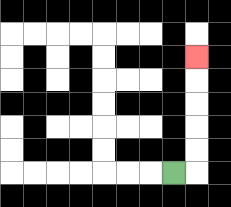{'start': '[7, 7]', 'end': '[8, 2]', 'path_directions': 'R,U,U,U,U,U', 'path_coordinates': '[[7, 7], [8, 7], [8, 6], [8, 5], [8, 4], [8, 3], [8, 2]]'}